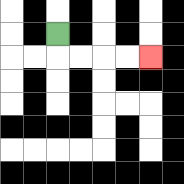{'start': '[2, 1]', 'end': '[6, 2]', 'path_directions': 'D,R,R,R,R', 'path_coordinates': '[[2, 1], [2, 2], [3, 2], [4, 2], [5, 2], [6, 2]]'}